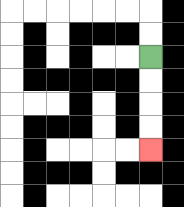{'start': '[6, 2]', 'end': '[6, 6]', 'path_directions': 'D,D,D,D', 'path_coordinates': '[[6, 2], [6, 3], [6, 4], [6, 5], [6, 6]]'}